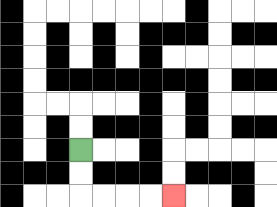{'start': '[3, 6]', 'end': '[7, 8]', 'path_directions': 'D,D,R,R,R,R', 'path_coordinates': '[[3, 6], [3, 7], [3, 8], [4, 8], [5, 8], [6, 8], [7, 8]]'}